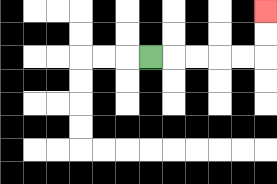{'start': '[6, 2]', 'end': '[11, 0]', 'path_directions': 'R,R,R,R,R,U,U', 'path_coordinates': '[[6, 2], [7, 2], [8, 2], [9, 2], [10, 2], [11, 2], [11, 1], [11, 0]]'}